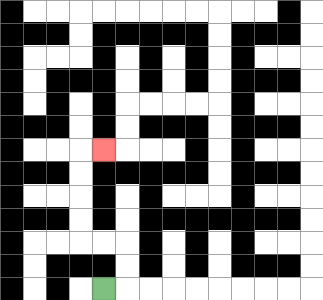{'start': '[4, 12]', 'end': '[4, 6]', 'path_directions': 'R,U,U,L,L,U,U,U,U,R', 'path_coordinates': '[[4, 12], [5, 12], [5, 11], [5, 10], [4, 10], [3, 10], [3, 9], [3, 8], [3, 7], [3, 6], [4, 6]]'}